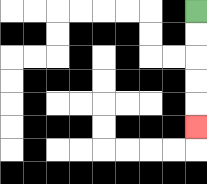{'start': '[8, 0]', 'end': '[8, 5]', 'path_directions': 'D,D,D,D,D', 'path_coordinates': '[[8, 0], [8, 1], [8, 2], [8, 3], [8, 4], [8, 5]]'}